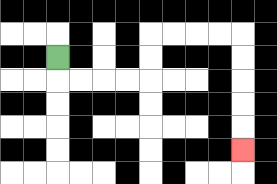{'start': '[2, 2]', 'end': '[10, 6]', 'path_directions': 'D,R,R,R,R,U,U,R,R,R,R,D,D,D,D,D', 'path_coordinates': '[[2, 2], [2, 3], [3, 3], [4, 3], [5, 3], [6, 3], [6, 2], [6, 1], [7, 1], [8, 1], [9, 1], [10, 1], [10, 2], [10, 3], [10, 4], [10, 5], [10, 6]]'}